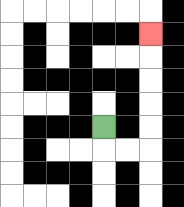{'start': '[4, 5]', 'end': '[6, 1]', 'path_directions': 'D,R,R,U,U,U,U,U', 'path_coordinates': '[[4, 5], [4, 6], [5, 6], [6, 6], [6, 5], [6, 4], [6, 3], [6, 2], [6, 1]]'}